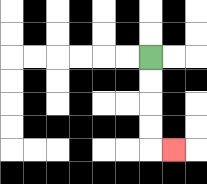{'start': '[6, 2]', 'end': '[7, 6]', 'path_directions': 'D,D,D,D,R', 'path_coordinates': '[[6, 2], [6, 3], [6, 4], [6, 5], [6, 6], [7, 6]]'}